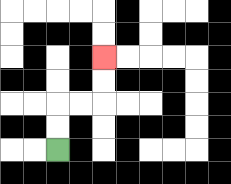{'start': '[2, 6]', 'end': '[4, 2]', 'path_directions': 'U,U,R,R,U,U', 'path_coordinates': '[[2, 6], [2, 5], [2, 4], [3, 4], [4, 4], [4, 3], [4, 2]]'}